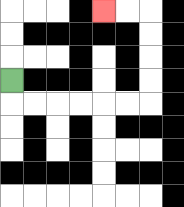{'start': '[0, 3]', 'end': '[4, 0]', 'path_directions': 'D,R,R,R,R,R,R,U,U,U,U,L,L', 'path_coordinates': '[[0, 3], [0, 4], [1, 4], [2, 4], [3, 4], [4, 4], [5, 4], [6, 4], [6, 3], [6, 2], [6, 1], [6, 0], [5, 0], [4, 0]]'}